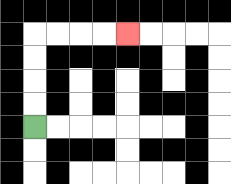{'start': '[1, 5]', 'end': '[5, 1]', 'path_directions': 'U,U,U,U,R,R,R,R', 'path_coordinates': '[[1, 5], [1, 4], [1, 3], [1, 2], [1, 1], [2, 1], [3, 1], [4, 1], [5, 1]]'}